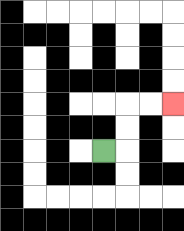{'start': '[4, 6]', 'end': '[7, 4]', 'path_directions': 'R,U,U,R,R', 'path_coordinates': '[[4, 6], [5, 6], [5, 5], [5, 4], [6, 4], [7, 4]]'}